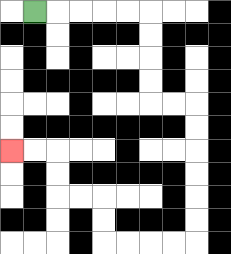{'start': '[1, 0]', 'end': '[0, 6]', 'path_directions': 'R,R,R,R,R,D,D,D,D,R,R,D,D,D,D,D,D,L,L,L,L,U,U,L,L,U,U,L,L', 'path_coordinates': '[[1, 0], [2, 0], [3, 0], [4, 0], [5, 0], [6, 0], [6, 1], [6, 2], [6, 3], [6, 4], [7, 4], [8, 4], [8, 5], [8, 6], [8, 7], [8, 8], [8, 9], [8, 10], [7, 10], [6, 10], [5, 10], [4, 10], [4, 9], [4, 8], [3, 8], [2, 8], [2, 7], [2, 6], [1, 6], [0, 6]]'}